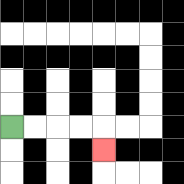{'start': '[0, 5]', 'end': '[4, 6]', 'path_directions': 'R,R,R,R,D', 'path_coordinates': '[[0, 5], [1, 5], [2, 5], [3, 5], [4, 5], [4, 6]]'}